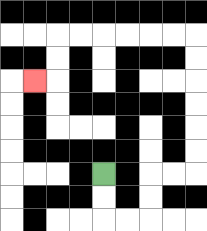{'start': '[4, 7]', 'end': '[1, 3]', 'path_directions': 'D,D,R,R,U,U,R,R,U,U,U,U,U,U,L,L,L,L,L,L,D,D,L', 'path_coordinates': '[[4, 7], [4, 8], [4, 9], [5, 9], [6, 9], [6, 8], [6, 7], [7, 7], [8, 7], [8, 6], [8, 5], [8, 4], [8, 3], [8, 2], [8, 1], [7, 1], [6, 1], [5, 1], [4, 1], [3, 1], [2, 1], [2, 2], [2, 3], [1, 3]]'}